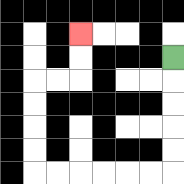{'start': '[7, 2]', 'end': '[3, 1]', 'path_directions': 'D,D,D,D,D,L,L,L,L,L,L,U,U,U,U,R,R,U,U', 'path_coordinates': '[[7, 2], [7, 3], [7, 4], [7, 5], [7, 6], [7, 7], [6, 7], [5, 7], [4, 7], [3, 7], [2, 7], [1, 7], [1, 6], [1, 5], [1, 4], [1, 3], [2, 3], [3, 3], [3, 2], [3, 1]]'}